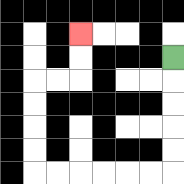{'start': '[7, 2]', 'end': '[3, 1]', 'path_directions': 'D,D,D,D,D,L,L,L,L,L,L,U,U,U,U,R,R,U,U', 'path_coordinates': '[[7, 2], [7, 3], [7, 4], [7, 5], [7, 6], [7, 7], [6, 7], [5, 7], [4, 7], [3, 7], [2, 7], [1, 7], [1, 6], [1, 5], [1, 4], [1, 3], [2, 3], [3, 3], [3, 2], [3, 1]]'}